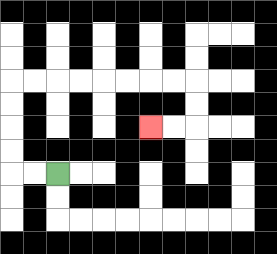{'start': '[2, 7]', 'end': '[6, 5]', 'path_directions': 'L,L,U,U,U,U,R,R,R,R,R,R,R,R,D,D,L,L', 'path_coordinates': '[[2, 7], [1, 7], [0, 7], [0, 6], [0, 5], [0, 4], [0, 3], [1, 3], [2, 3], [3, 3], [4, 3], [5, 3], [6, 3], [7, 3], [8, 3], [8, 4], [8, 5], [7, 5], [6, 5]]'}